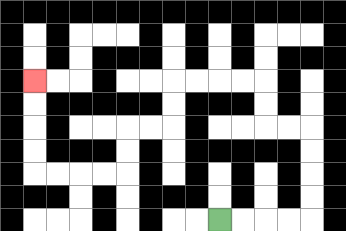{'start': '[9, 9]', 'end': '[1, 3]', 'path_directions': 'R,R,R,R,U,U,U,U,L,L,U,U,L,L,L,L,D,D,L,L,D,D,L,L,L,L,U,U,U,U', 'path_coordinates': '[[9, 9], [10, 9], [11, 9], [12, 9], [13, 9], [13, 8], [13, 7], [13, 6], [13, 5], [12, 5], [11, 5], [11, 4], [11, 3], [10, 3], [9, 3], [8, 3], [7, 3], [7, 4], [7, 5], [6, 5], [5, 5], [5, 6], [5, 7], [4, 7], [3, 7], [2, 7], [1, 7], [1, 6], [1, 5], [1, 4], [1, 3]]'}